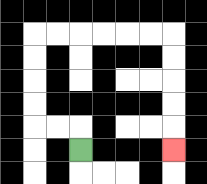{'start': '[3, 6]', 'end': '[7, 6]', 'path_directions': 'U,L,L,U,U,U,U,R,R,R,R,R,R,D,D,D,D,D', 'path_coordinates': '[[3, 6], [3, 5], [2, 5], [1, 5], [1, 4], [1, 3], [1, 2], [1, 1], [2, 1], [3, 1], [4, 1], [5, 1], [6, 1], [7, 1], [7, 2], [7, 3], [7, 4], [7, 5], [7, 6]]'}